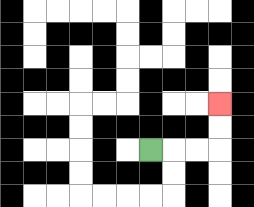{'start': '[6, 6]', 'end': '[9, 4]', 'path_directions': 'R,R,R,U,U', 'path_coordinates': '[[6, 6], [7, 6], [8, 6], [9, 6], [9, 5], [9, 4]]'}